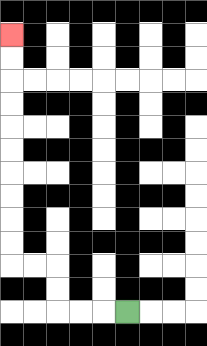{'start': '[5, 13]', 'end': '[0, 1]', 'path_directions': 'L,L,L,U,U,L,L,U,U,U,U,U,U,U,U,U,U', 'path_coordinates': '[[5, 13], [4, 13], [3, 13], [2, 13], [2, 12], [2, 11], [1, 11], [0, 11], [0, 10], [0, 9], [0, 8], [0, 7], [0, 6], [0, 5], [0, 4], [0, 3], [0, 2], [0, 1]]'}